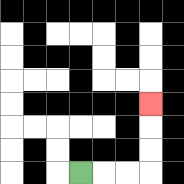{'start': '[3, 7]', 'end': '[6, 4]', 'path_directions': 'R,R,R,U,U,U', 'path_coordinates': '[[3, 7], [4, 7], [5, 7], [6, 7], [6, 6], [6, 5], [6, 4]]'}